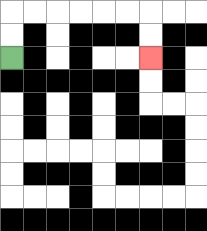{'start': '[0, 2]', 'end': '[6, 2]', 'path_directions': 'U,U,R,R,R,R,R,R,D,D', 'path_coordinates': '[[0, 2], [0, 1], [0, 0], [1, 0], [2, 0], [3, 0], [4, 0], [5, 0], [6, 0], [6, 1], [6, 2]]'}